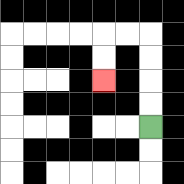{'start': '[6, 5]', 'end': '[4, 3]', 'path_directions': 'U,U,U,U,L,L,D,D', 'path_coordinates': '[[6, 5], [6, 4], [6, 3], [6, 2], [6, 1], [5, 1], [4, 1], [4, 2], [4, 3]]'}